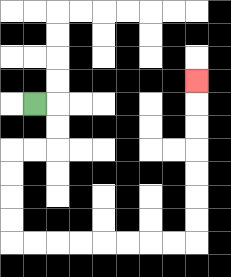{'start': '[1, 4]', 'end': '[8, 3]', 'path_directions': 'R,D,D,L,L,D,D,D,D,R,R,R,R,R,R,R,R,U,U,U,U,U,U,U', 'path_coordinates': '[[1, 4], [2, 4], [2, 5], [2, 6], [1, 6], [0, 6], [0, 7], [0, 8], [0, 9], [0, 10], [1, 10], [2, 10], [3, 10], [4, 10], [5, 10], [6, 10], [7, 10], [8, 10], [8, 9], [8, 8], [8, 7], [8, 6], [8, 5], [8, 4], [8, 3]]'}